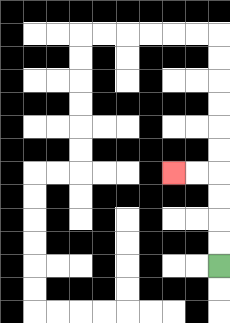{'start': '[9, 11]', 'end': '[7, 7]', 'path_directions': 'U,U,U,U,L,L', 'path_coordinates': '[[9, 11], [9, 10], [9, 9], [9, 8], [9, 7], [8, 7], [7, 7]]'}